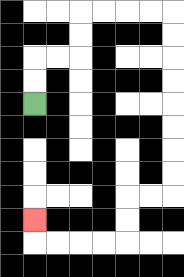{'start': '[1, 4]', 'end': '[1, 9]', 'path_directions': 'U,U,R,R,U,U,R,R,R,R,D,D,D,D,D,D,D,D,L,L,D,D,L,L,L,L,U', 'path_coordinates': '[[1, 4], [1, 3], [1, 2], [2, 2], [3, 2], [3, 1], [3, 0], [4, 0], [5, 0], [6, 0], [7, 0], [7, 1], [7, 2], [7, 3], [7, 4], [7, 5], [7, 6], [7, 7], [7, 8], [6, 8], [5, 8], [5, 9], [5, 10], [4, 10], [3, 10], [2, 10], [1, 10], [1, 9]]'}